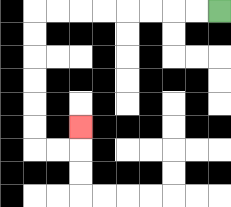{'start': '[9, 0]', 'end': '[3, 5]', 'path_directions': 'L,L,L,L,L,L,L,L,D,D,D,D,D,D,R,R,U', 'path_coordinates': '[[9, 0], [8, 0], [7, 0], [6, 0], [5, 0], [4, 0], [3, 0], [2, 0], [1, 0], [1, 1], [1, 2], [1, 3], [1, 4], [1, 5], [1, 6], [2, 6], [3, 6], [3, 5]]'}